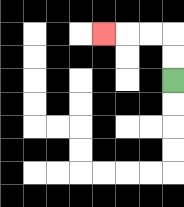{'start': '[7, 3]', 'end': '[4, 1]', 'path_directions': 'U,U,L,L,L', 'path_coordinates': '[[7, 3], [7, 2], [7, 1], [6, 1], [5, 1], [4, 1]]'}